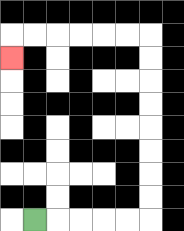{'start': '[1, 9]', 'end': '[0, 2]', 'path_directions': 'R,R,R,R,R,U,U,U,U,U,U,U,U,L,L,L,L,L,L,D', 'path_coordinates': '[[1, 9], [2, 9], [3, 9], [4, 9], [5, 9], [6, 9], [6, 8], [6, 7], [6, 6], [6, 5], [6, 4], [6, 3], [6, 2], [6, 1], [5, 1], [4, 1], [3, 1], [2, 1], [1, 1], [0, 1], [0, 2]]'}